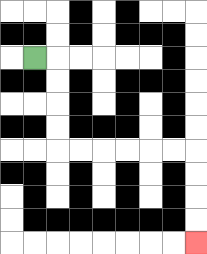{'start': '[1, 2]', 'end': '[8, 10]', 'path_directions': 'R,D,D,D,D,R,R,R,R,R,R,D,D,D,D', 'path_coordinates': '[[1, 2], [2, 2], [2, 3], [2, 4], [2, 5], [2, 6], [3, 6], [4, 6], [5, 6], [6, 6], [7, 6], [8, 6], [8, 7], [8, 8], [8, 9], [8, 10]]'}